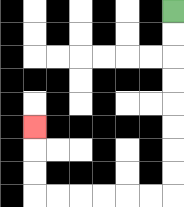{'start': '[7, 0]', 'end': '[1, 5]', 'path_directions': 'D,D,D,D,D,D,D,D,L,L,L,L,L,L,U,U,U', 'path_coordinates': '[[7, 0], [7, 1], [7, 2], [7, 3], [7, 4], [7, 5], [7, 6], [7, 7], [7, 8], [6, 8], [5, 8], [4, 8], [3, 8], [2, 8], [1, 8], [1, 7], [1, 6], [1, 5]]'}